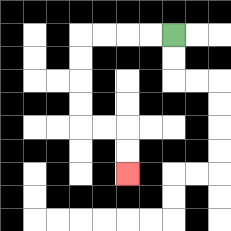{'start': '[7, 1]', 'end': '[5, 7]', 'path_directions': 'L,L,L,L,D,D,D,D,R,R,D,D', 'path_coordinates': '[[7, 1], [6, 1], [5, 1], [4, 1], [3, 1], [3, 2], [3, 3], [3, 4], [3, 5], [4, 5], [5, 5], [5, 6], [5, 7]]'}